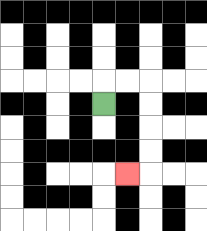{'start': '[4, 4]', 'end': '[5, 7]', 'path_directions': 'U,R,R,D,D,D,D,L', 'path_coordinates': '[[4, 4], [4, 3], [5, 3], [6, 3], [6, 4], [6, 5], [6, 6], [6, 7], [5, 7]]'}